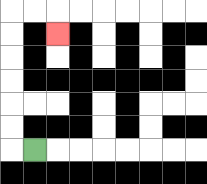{'start': '[1, 6]', 'end': '[2, 1]', 'path_directions': 'L,U,U,U,U,U,U,R,R,D', 'path_coordinates': '[[1, 6], [0, 6], [0, 5], [0, 4], [0, 3], [0, 2], [0, 1], [0, 0], [1, 0], [2, 0], [2, 1]]'}